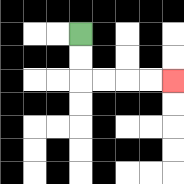{'start': '[3, 1]', 'end': '[7, 3]', 'path_directions': 'D,D,R,R,R,R', 'path_coordinates': '[[3, 1], [3, 2], [3, 3], [4, 3], [5, 3], [6, 3], [7, 3]]'}